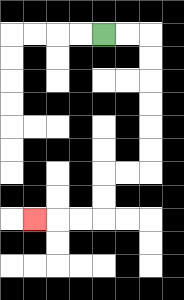{'start': '[4, 1]', 'end': '[1, 9]', 'path_directions': 'R,R,D,D,D,D,D,D,L,L,D,D,L,L,L', 'path_coordinates': '[[4, 1], [5, 1], [6, 1], [6, 2], [6, 3], [6, 4], [6, 5], [6, 6], [6, 7], [5, 7], [4, 7], [4, 8], [4, 9], [3, 9], [2, 9], [1, 9]]'}